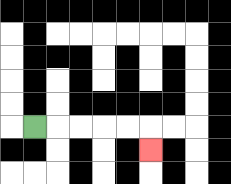{'start': '[1, 5]', 'end': '[6, 6]', 'path_directions': 'R,R,R,R,R,D', 'path_coordinates': '[[1, 5], [2, 5], [3, 5], [4, 5], [5, 5], [6, 5], [6, 6]]'}